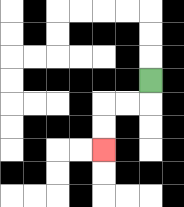{'start': '[6, 3]', 'end': '[4, 6]', 'path_directions': 'D,L,L,D,D', 'path_coordinates': '[[6, 3], [6, 4], [5, 4], [4, 4], [4, 5], [4, 6]]'}